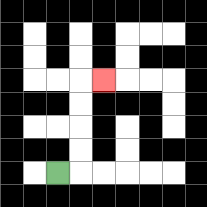{'start': '[2, 7]', 'end': '[4, 3]', 'path_directions': 'R,U,U,U,U,R', 'path_coordinates': '[[2, 7], [3, 7], [3, 6], [3, 5], [3, 4], [3, 3], [4, 3]]'}